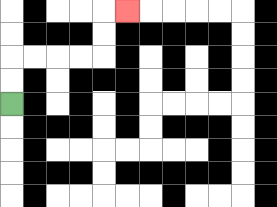{'start': '[0, 4]', 'end': '[5, 0]', 'path_directions': 'U,U,R,R,R,R,U,U,R', 'path_coordinates': '[[0, 4], [0, 3], [0, 2], [1, 2], [2, 2], [3, 2], [4, 2], [4, 1], [4, 0], [5, 0]]'}